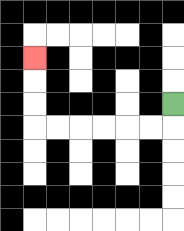{'start': '[7, 4]', 'end': '[1, 2]', 'path_directions': 'D,L,L,L,L,L,L,U,U,U', 'path_coordinates': '[[7, 4], [7, 5], [6, 5], [5, 5], [4, 5], [3, 5], [2, 5], [1, 5], [1, 4], [1, 3], [1, 2]]'}